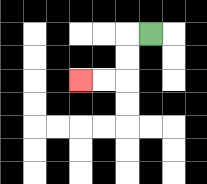{'start': '[6, 1]', 'end': '[3, 3]', 'path_directions': 'L,D,D,L,L', 'path_coordinates': '[[6, 1], [5, 1], [5, 2], [5, 3], [4, 3], [3, 3]]'}